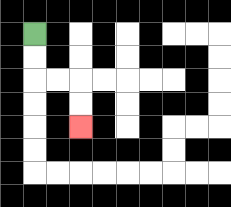{'start': '[1, 1]', 'end': '[3, 5]', 'path_directions': 'D,D,R,R,D,D', 'path_coordinates': '[[1, 1], [1, 2], [1, 3], [2, 3], [3, 3], [3, 4], [3, 5]]'}